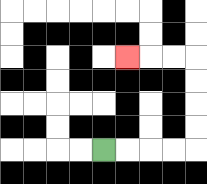{'start': '[4, 6]', 'end': '[5, 2]', 'path_directions': 'R,R,R,R,U,U,U,U,L,L,L', 'path_coordinates': '[[4, 6], [5, 6], [6, 6], [7, 6], [8, 6], [8, 5], [8, 4], [8, 3], [8, 2], [7, 2], [6, 2], [5, 2]]'}